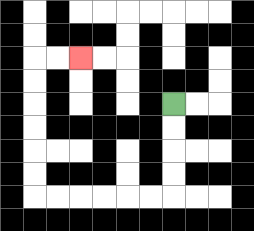{'start': '[7, 4]', 'end': '[3, 2]', 'path_directions': 'D,D,D,D,L,L,L,L,L,L,U,U,U,U,U,U,R,R', 'path_coordinates': '[[7, 4], [7, 5], [7, 6], [7, 7], [7, 8], [6, 8], [5, 8], [4, 8], [3, 8], [2, 8], [1, 8], [1, 7], [1, 6], [1, 5], [1, 4], [1, 3], [1, 2], [2, 2], [3, 2]]'}